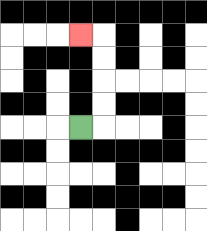{'start': '[3, 5]', 'end': '[3, 1]', 'path_directions': 'R,U,U,U,U,L', 'path_coordinates': '[[3, 5], [4, 5], [4, 4], [4, 3], [4, 2], [4, 1], [3, 1]]'}